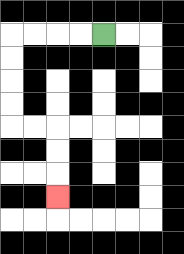{'start': '[4, 1]', 'end': '[2, 8]', 'path_directions': 'L,L,L,L,D,D,D,D,R,R,D,D,D', 'path_coordinates': '[[4, 1], [3, 1], [2, 1], [1, 1], [0, 1], [0, 2], [0, 3], [0, 4], [0, 5], [1, 5], [2, 5], [2, 6], [2, 7], [2, 8]]'}